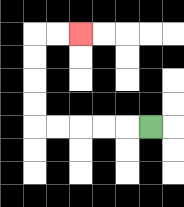{'start': '[6, 5]', 'end': '[3, 1]', 'path_directions': 'L,L,L,L,L,U,U,U,U,R,R', 'path_coordinates': '[[6, 5], [5, 5], [4, 5], [3, 5], [2, 5], [1, 5], [1, 4], [1, 3], [1, 2], [1, 1], [2, 1], [3, 1]]'}